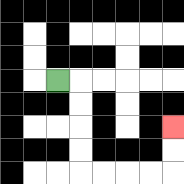{'start': '[2, 3]', 'end': '[7, 5]', 'path_directions': 'R,D,D,D,D,R,R,R,R,U,U', 'path_coordinates': '[[2, 3], [3, 3], [3, 4], [3, 5], [3, 6], [3, 7], [4, 7], [5, 7], [6, 7], [7, 7], [7, 6], [7, 5]]'}